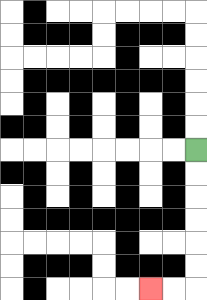{'start': '[8, 6]', 'end': '[6, 12]', 'path_directions': 'D,D,D,D,D,D,L,L', 'path_coordinates': '[[8, 6], [8, 7], [8, 8], [8, 9], [8, 10], [8, 11], [8, 12], [7, 12], [6, 12]]'}